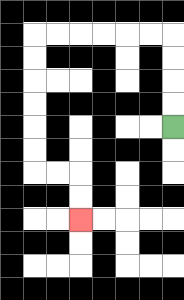{'start': '[7, 5]', 'end': '[3, 9]', 'path_directions': 'U,U,U,U,L,L,L,L,L,L,D,D,D,D,D,D,R,R,D,D', 'path_coordinates': '[[7, 5], [7, 4], [7, 3], [7, 2], [7, 1], [6, 1], [5, 1], [4, 1], [3, 1], [2, 1], [1, 1], [1, 2], [1, 3], [1, 4], [1, 5], [1, 6], [1, 7], [2, 7], [3, 7], [3, 8], [3, 9]]'}